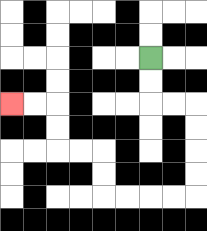{'start': '[6, 2]', 'end': '[0, 4]', 'path_directions': 'D,D,R,R,D,D,D,D,L,L,L,L,U,U,L,L,U,U,L,L', 'path_coordinates': '[[6, 2], [6, 3], [6, 4], [7, 4], [8, 4], [8, 5], [8, 6], [8, 7], [8, 8], [7, 8], [6, 8], [5, 8], [4, 8], [4, 7], [4, 6], [3, 6], [2, 6], [2, 5], [2, 4], [1, 4], [0, 4]]'}